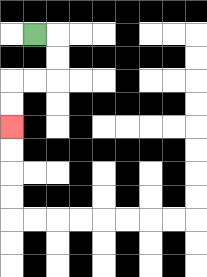{'start': '[1, 1]', 'end': '[0, 5]', 'path_directions': 'R,D,D,L,L,D,D', 'path_coordinates': '[[1, 1], [2, 1], [2, 2], [2, 3], [1, 3], [0, 3], [0, 4], [0, 5]]'}